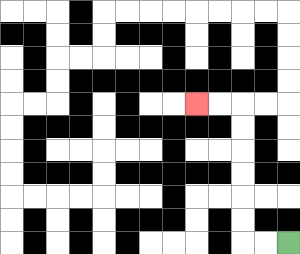{'start': '[12, 10]', 'end': '[8, 4]', 'path_directions': 'L,L,U,U,U,U,U,U,L,L', 'path_coordinates': '[[12, 10], [11, 10], [10, 10], [10, 9], [10, 8], [10, 7], [10, 6], [10, 5], [10, 4], [9, 4], [8, 4]]'}